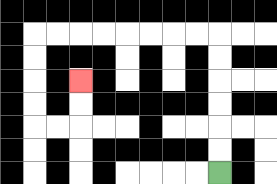{'start': '[9, 7]', 'end': '[3, 3]', 'path_directions': 'U,U,U,U,U,U,L,L,L,L,L,L,L,L,D,D,D,D,R,R,U,U', 'path_coordinates': '[[9, 7], [9, 6], [9, 5], [9, 4], [9, 3], [9, 2], [9, 1], [8, 1], [7, 1], [6, 1], [5, 1], [4, 1], [3, 1], [2, 1], [1, 1], [1, 2], [1, 3], [1, 4], [1, 5], [2, 5], [3, 5], [3, 4], [3, 3]]'}